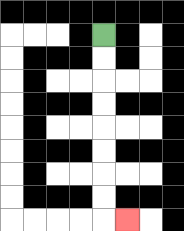{'start': '[4, 1]', 'end': '[5, 9]', 'path_directions': 'D,D,D,D,D,D,D,D,R', 'path_coordinates': '[[4, 1], [4, 2], [4, 3], [4, 4], [4, 5], [4, 6], [4, 7], [4, 8], [4, 9], [5, 9]]'}